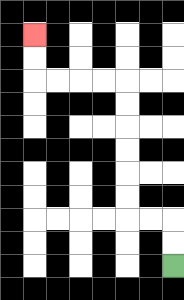{'start': '[7, 11]', 'end': '[1, 1]', 'path_directions': 'U,U,L,L,U,U,U,U,U,U,L,L,L,L,U,U', 'path_coordinates': '[[7, 11], [7, 10], [7, 9], [6, 9], [5, 9], [5, 8], [5, 7], [5, 6], [5, 5], [5, 4], [5, 3], [4, 3], [3, 3], [2, 3], [1, 3], [1, 2], [1, 1]]'}